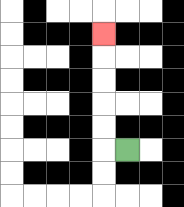{'start': '[5, 6]', 'end': '[4, 1]', 'path_directions': 'L,U,U,U,U,U', 'path_coordinates': '[[5, 6], [4, 6], [4, 5], [4, 4], [4, 3], [4, 2], [4, 1]]'}